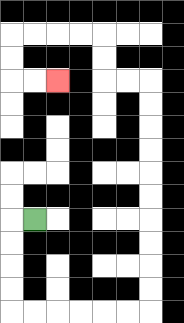{'start': '[1, 9]', 'end': '[2, 3]', 'path_directions': 'L,D,D,D,D,R,R,R,R,R,R,U,U,U,U,U,U,U,U,U,U,L,L,U,U,L,L,L,L,D,D,R,R', 'path_coordinates': '[[1, 9], [0, 9], [0, 10], [0, 11], [0, 12], [0, 13], [1, 13], [2, 13], [3, 13], [4, 13], [5, 13], [6, 13], [6, 12], [6, 11], [6, 10], [6, 9], [6, 8], [6, 7], [6, 6], [6, 5], [6, 4], [6, 3], [5, 3], [4, 3], [4, 2], [4, 1], [3, 1], [2, 1], [1, 1], [0, 1], [0, 2], [0, 3], [1, 3], [2, 3]]'}